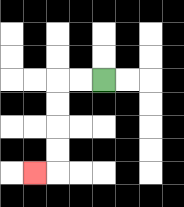{'start': '[4, 3]', 'end': '[1, 7]', 'path_directions': 'L,L,D,D,D,D,L', 'path_coordinates': '[[4, 3], [3, 3], [2, 3], [2, 4], [2, 5], [2, 6], [2, 7], [1, 7]]'}